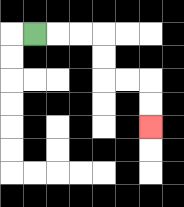{'start': '[1, 1]', 'end': '[6, 5]', 'path_directions': 'R,R,R,D,D,R,R,D,D', 'path_coordinates': '[[1, 1], [2, 1], [3, 1], [4, 1], [4, 2], [4, 3], [5, 3], [6, 3], [6, 4], [6, 5]]'}